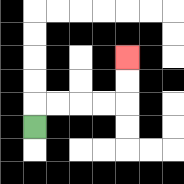{'start': '[1, 5]', 'end': '[5, 2]', 'path_directions': 'U,R,R,R,R,U,U', 'path_coordinates': '[[1, 5], [1, 4], [2, 4], [3, 4], [4, 4], [5, 4], [5, 3], [5, 2]]'}